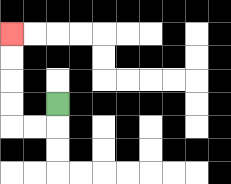{'start': '[2, 4]', 'end': '[0, 1]', 'path_directions': 'D,L,L,U,U,U,U', 'path_coordinates': '[[2, 4], [2, 5], [1, 5], [0, 5], [0, 4], [0, 3], [0, 2], [0, 1]]'}